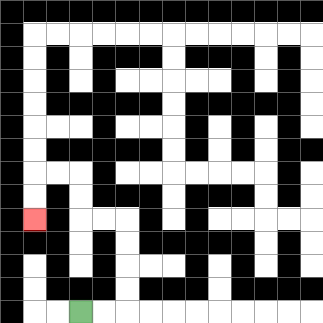{'start': '[3, 13]', 'end': '[1, 9]', 'path_directions': 'R,R,U,U,U,U,L,L,U,U,L,L,D,D', 'path_coordinates': '[[3, 13], [4, 13], [5, 13], [5, 12], [5, 11], [5, 10], [5, 9], [4, 9], [3, 9], [3, 8], [3, 7], [2, 7], [1, 7], [1, 8], [1, 9]]'}